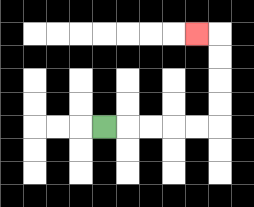{'start': '[4, 5]', 'end': '[8, 1]', 'path_directions': 'R,R,R,R,R,U,U,U,U,L', 'path_coordinates': '[[4, 5], [5, 5], [6, 5], [7, 5], [8, 5], [9, 5], [9, 4], [9, 3], [9, 2], [9, 1], [8, 1]]'}